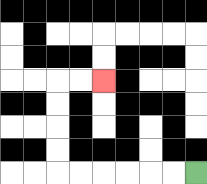{'start': '[8, 7]', 'end': '[4, 3]', 'path_directions': 'L,L,L,L,L,L,U,U,U,U,R,R', 'path_coordinates': '[[8, 7], [7, 7], [6, 7], [5, 7], [4, 7], [3, 7], [2, 7], [2, 6], [2, 5], [2, 4], [2, 3], [3, 3], [4, 3]]'}